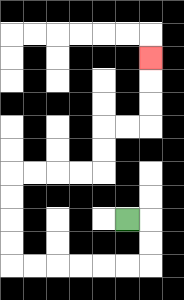{'start': '[5, 9]', 'end': '[6, 2]', 'path_directions': 'R,D,D,L,L,L,L,L,L,U,U,U,U,R,R,R,R,U,U,R,R,U,U,U', 'path_coordinates': '[[5, 9], [6, 9], [6, 10], [6, 11], [5, 11], [4, 11], [3, 11], [2, 11], [1, 11], [0, 11], [0, 10], [0, 9], [0, 8], [0, 7], [1, 7], [2, 7], [3, 7], [4, 7], [4, 6], [4, 5], [5, 5], [6, 5], [6, 4], [6, 3], [6, 2]]'}